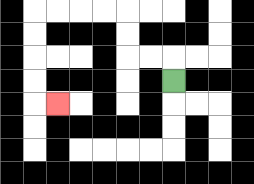{'start': '[7, 3]', 'end': '[2, 4]', 'path_directions': 'U,L,L,U,U,L,L,L,L,D,D,D,D,R', 'path_coordinates': '[[7, 3], [7, 2], [6, 2], [5, 2], [5, 1], [5, 0], [4, 0], [3, 0], [2, 0], [1, 0], [1, 1], [1, 2], [1, 3], [1, 4], [2, 4]]'}